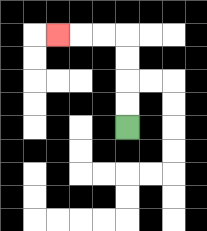{'start': '[5, 5]', 'end': '[2, 1]', 'path_directions': 'U,U,U,U,L,L,L', 'path_coordinates': '[[5, 5], [5, 4], [5, 3], [5, 2], [5, 1], [4, 1], [3, 1], [2, 1]]'}